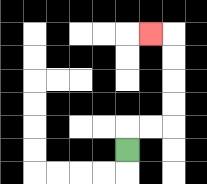{'start': '[5, 6]', 'end': '[6, 1]', 'path_directions': 'U,R,R,U,U,U,U,L', 'path_coordinates': '[[5, 6], [5, 5], [6, 5], [7, 5], [7, 4], [7, 3], [7, 2], [7, 1], [6, 1]]'}